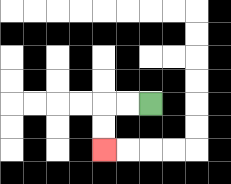{'start': '[6, 4]', 'end': '[4, 6]', 'path_directions': 'L,L,D,D', 'path_coordinates': '[[6, 4], [5, 4], [4, 4], [4, 5], [4, 6]]'}